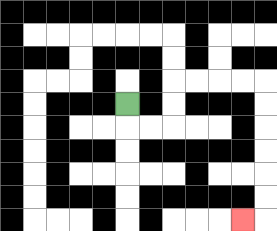{'start': '[5, 4]', 'end': '[10, 9]', 'path_directions': 'D,R,R,U,U,R,R,R,R,D,D,D,D,D,D,L', 'path_coordinates': '[[5, 4], [5, 5], [6, 5], [7, 5], [7, 4], [7, 3], [8, 3], [9, 3], [10, 3], [11, 3], [11, 4], [11, 5], [11, 6], [11, 7], [11, 8], [11, 9], [10, 9]]'}